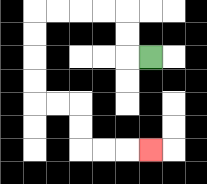{'start': '[6, 2]', 'end': '[6, 6]', 'path_directions': 'L,U,U,L,L,L,L,D,D,D,D,R,R,D,D,R,R,R', 'path_coordinates': '[[6, 2], [5, 2], [5, 1], [5, 0], [4, 0], [3, 0], [2, 0], [1, 0], [1, 1], [1, 2], [1, 3], [1, 4], [2, 4], [3, 4], [3, 5], [3, 6], [4, 6], [5, 6], [6, 6]]'}